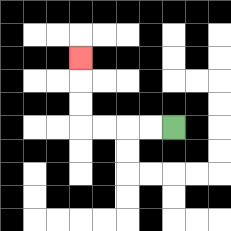{'start': '[7, 5]', 'end': '[3, 2]', 'path_directions': 'L,L,L,L,U,U,U', 'path_coordinates': '[[7, 5], [6, 5], [5, 5], [4, 5], [3, 5], [3, 4], [3, 3], [3, 2]]'}